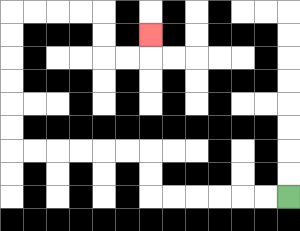{'start': '[12, 8]', 'end': '[6, 1]', 'path_directions': 'L,L,L,L,L,L,U,U,L,L,L,L,L,L,U,U,U,U,U,U,R,R,R,R,D,D,R,R,U', 'path_coordinates': '[[12, 8], [11, 8], [10, 8], [9, 8], [8, 8], [7, 8], [6, 8], [6, 7], [6, 6], [5, 6], [4, 6], [3, 6], [2, 6], [1, 6], [0, 6], [0, 5], [0, 4], [0, 3], [0, 2], [0, 1], [0, 0], [1, 0], [2, 0], [3, 0], [4, 0], [4, 1], [4, 2], [5, 2], [6, 2], [6, 1]]'}